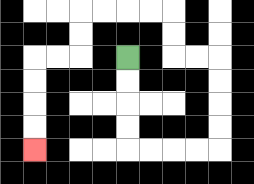{'start': '[5, 2]', 'end': '[1, 6]', 'path_directions': 'D,D,D,D,R,R,R,R,U,U,U,U,L,L,U,U,L,L,L,L,D,D,L,L,D,D,D,D', 'path_coordinates': '[[5, 2], [5, 3], [5, 4], [5, 5], [5, 6], [6, 6], [7, 6], [8, 6], [9, 6], [9, 5], [9, 4], [9, 3], [9, 2], [8, 2], [7, 2], [7, 1], [7, 0], [6, 0], [5, 0], [4, 0], [3, 0], [3, 1], [3, 2], [2, 2], [1, 2], [1, 3], [1, 4], [1, 5], [1, 6]]'}